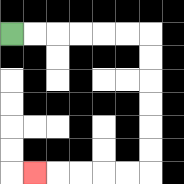{'start': '[0, 1]', 'end': '[1, 7]', 'path_directions': 'R,R,R,R,R,R,D,D,D,D,D,D,L,L,L,L,L', 'path_coordinates': '[[0, 1], [1, 1], [2, 1], [3, 1], [4, 1], [5, 1], [6, 1], [6, 2], [6, 3], [6, 4], [6, 5], [6, 6], [6, 7], [5, 7], [4, 7], [3, 7], [2, 7], [1, 7]]'}